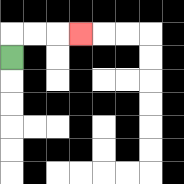{'start': '[0, 2]', 'end': '[3, 1]', 'path_directions': 'U,R,R,R', 'path_coordinates': '[[0, 2], [0, 1], [1, 1], [2, 1], [3, 1]]'}